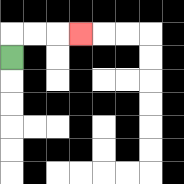{'start': '[0, 2]', 'end': '[3, 1]', 'path_directions': 'U,R,R,R', 'path_coordinates': '[[0, 2], [0, 1], [1, 1], [2, 1], [3, 1]]'}